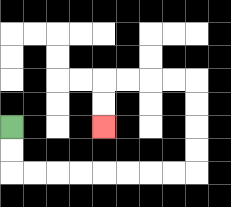{'start': '[0, 5]', 'end': '[4, 5]', 'path_directions': 'D,D,R,R,R,R,R,R,R,R,U,U,U,U,L,L,L,L,D,D', 'path_coordinates': '[[0, 5], [0, 6], [0, 7], [1, 7], [2, 7], [3, 7], [4, 7], [5, 7], [6, 7], [7, 7], [8, 7], [8, 6], [8, 5], [8, 4], [8, 3], [7, 3], [6, 3], [5, 3], [4, 3], [4, 4], [4, 5]]'}